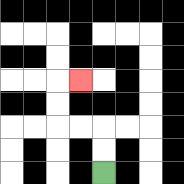{'start': '[4, 7]', 'end': '[3, 3]', 'path_directions': 'U,U,L,L,U,U,R', 'path_coordinates': '[[4, 7], [4, 6], [4, 5], [3, 5], [2, 5], [2, 4], [2, 3], [3, 3]]'}